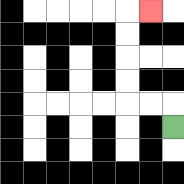{'start': '[7, 5]', 'end': '[6, 0]', 'path_directions': 'U,L,L,U,U,U,U,R', 'path_coordinates': '[[7, 5], [7, 4], [6, 4], [5, 4], [5, 3], [5, 2], [5, 1], [5, 0], [6, 0]]'}